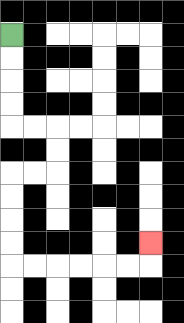{'start': '[0, 1]', 'end': '[6, 10]', 'path_directions': 'D,D,D,D,R,R,D,D,L,L,D,D,D,D,R,R,R,R,R,R,U', 'path_coordinates': '[[0, 1], [0, 2], [0, 3], [0, 4], [0, 5], [1, 5], [2, 5], [2, 6], [2, 7], [1, 7], [0, 7], [0, 8], [0, 9], [0, 10], [0, 11], [1, 11], [2, 11], [3, 11], [4, 11], [5, 11], [6, 11], [6, 10]]'}